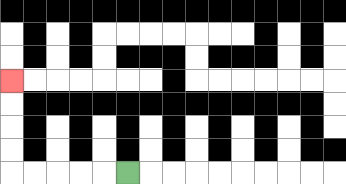{'start': '[5, 7]', 'end': '[0, 3]', 'path_directions': 'L,L,L,L,L,U,U,U,U', 'path_coordinates': '[[5, 7], [4, 7], [3, 7], [2, 7], [1, 7], [0, 7], [0, 6], [0, 5], [0, 4], [0, 3]]'}